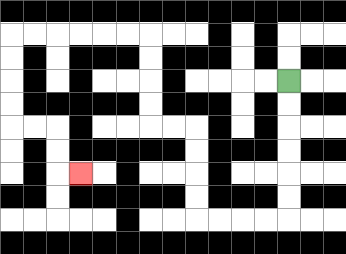{'start': '[12, 3]', 'end': '[3, 7]', 'path_directions': 'D,D,D,D,D,D,L,L,L,L,U,U,U,U,L,L,U,U,U,U,L,L,L,L,L,L,D,D,D,D,R,R,D,D,R', 'path_coordinates': '[[12, 3], [12, 4], [12, 5], [12, 6], [12, 7], [12, 8], [12, 9], [11, 9], [10, 9], [9, 9], [8, 9], [8, 8], [8, 7], [8, 6], [8, 5], [7, 5], [6, 5], [6, 4], [6, 3], [6, 2], [6, 1], [5, 1], [4, 1], [3, 1], [2, 1], [1, 1], [0, 1], [0, 2], [0, 3], [0, 4], [0, 5], [1, 5], [2, 5], [2, 6], [2, 7], [3, 7]]'}